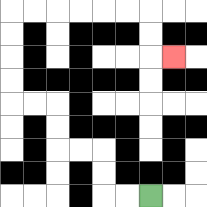{'start': '[6, 8]', 'end': '[7, 2]', 'path_directions': 'L,L,U,U,L,L,U,U,L,L,U,U,U,U,R,R,R,R,R,R,D,D,R', 'path_coordinates': '[[6, 8], [5, 8], [4, 8], [4, 7], [4, 6], [3, 6], [2, 6], [2, 5], [2, 4], [1, 4], [0, 4], [0, 3], [0, 2], [0, 1], [0, 0], [1, 0], [2, 0], [3, 0], [4, 0], [5, 0], [6, 0], [6, 1], [6, 2], [7, 2]]'}